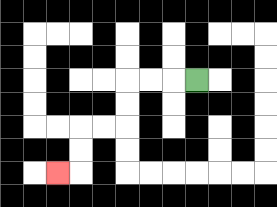{'start': '[8, 3]', 'end': '[2, 7]', 'path_directions': 'L,L,L,D,D,L,L,D,D,L', 'path_coordinates': '[[8, 3], [7, 3], [6, 3], [5, 3], [5, 4], [5, 5], [4, 5], [3, 5], [3, 6], [3, 7], [2, 7]]'}